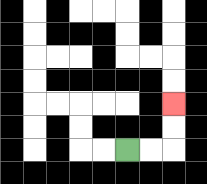{'start': '[5, 6]', 'end': '[7, 4]', 'path_directions': 'R,R,U,U', 'path_coordinates': '[[5, 6], [6, 6], [7, 6], [7, 5], [7, 4]]'}